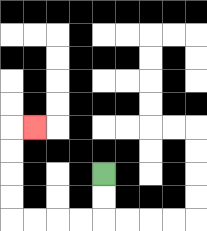{'start': '[4, 7]', 'end': '[1, 5]', 'path_directions': 'D,D,L,L,L,L,U,U,U,U,R', 'path_coordinates': '[[4, 7], [4, 8], [4, 9], [3, 9], [2, 9], [1, 9], [0, 9], [0, 8], [0, 7], [0, 6], [0, 5], [1, 5]]'}